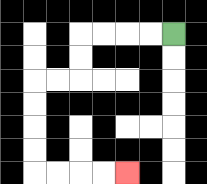{'start': '[7, 1]', 'end': '[5, 7]', 'path_directions': 'L,L,L,L,D,D,L,L,D,D,D,D,R,R,R,R', 'path_coordinates': '[[7, 1], [6, 1], [5, 1], [4, 1], [3, 1], [3, 2], [3, 3], [2, 3], [1, 3], [1, 4], [1, 5], [1, 6], [1, 7], [2, 7], [3, 7], [4, 7], [5, 7]]'}